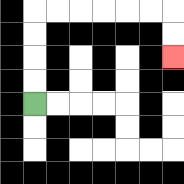{'start': '[1, 4]', 'end': '[7, 2]', 'path_directions': 'U,U,U,U,R,R,R,R,R,R,D,D', 'path_coordinates': '[[1, 4], [1, 3], [1, 2], [1, 1], [1, 0], [2, 0], [3, 0], [4, 0], [5, 0], [6, 0], [7, 0], [7, 1], [7, 2]]'}